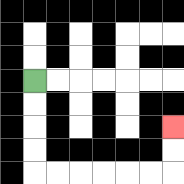{'start': '[1, 3]', 'end': '[7, 5]', 'path_directions': 'D,D,D,D,R,R,R,R,R,R,U,U', 'path_coordinates': '[[1, 3], [1, 4], [1, 5], [1, 6], [1, 7], [2, 7], [3, 7], [4, 7], [5, 7], [6, 7], [7, 7], [7, 6], [7, 5]]'}